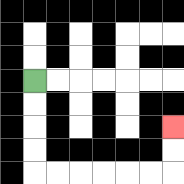{'start': '[1, 3]', 'end': '[7, 5]', 'path_directions': 'D,D,D,D,R,R,R,R,R,R,U,U', 'path_coordinates': '[[1, 3], [1, 4], [1, 5], [1, 6], [1, 7], [2, 7], [3, 7], [4, 7], [5, 7], [6, 7], [7, 7], [7, 6], [7, 5]]'}